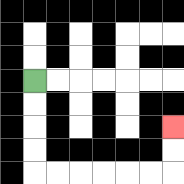{'start': '[1, 3]', 'end': '[7, 5]', 'path_directions': 'D,D,D,D,R,R,R,R,R,R,U,U', 'path_coordinates': '[[1, 3], [1, 4], [1, 5], [1, 6], [1, 7], [2, 7], [3, 7], [4, 7], [5, 7], [6, 7], [7, 7], [7, 6], [7, 5]]'}